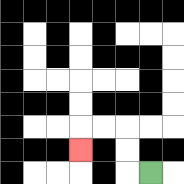{'start': '[6, 7]', 'end': '[3, 6]', 'path_directions': 'L,U,U,L,L,D', 'path_coordinates': '[[6, 7], [5, 7], [5, 6], [5, 5], [4, 5], [3, 5], [3, 6]]'}